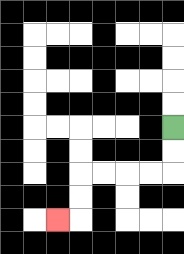{'start': '[7, 5]', 'end': '[2, 9]', 'path_directions': 'D,D,L,L,L,L,D,D,L', 'path_coordinates': '[[7, 5], [7, 6], [7, 7], [6, 7], [5, 7], [4, 7], [3, 7], [3, 8], [3, 9], [2, 9]]'}